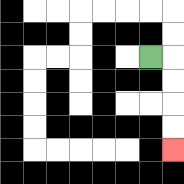{'start': '[6, 2]', 'end': '[7, 6]', 'path_directions': 'R,D,D,D,D', 'path_coordinates': '[[6, 2], [7, 2], [7, 3], [7, 4], [7, 5], [7, 6]]'}